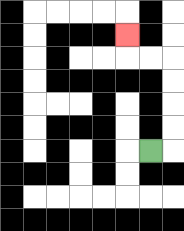{'start': '[6, 6]', 'end': '[5, 1]', 'path_directions': 'R,U,U,U,U,L,L,U', 'path_coordinates': '[[6, 6], [7, 6], [7, 5], [7, 4], [7, 3], [7, 2], [6, 2], [5, 2], [5, 1]]'}